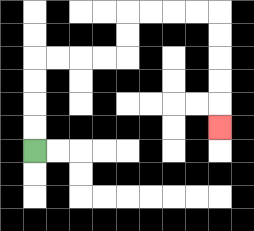{'start': '[1, 6]', 'end': '[9, 5]', 'path_directions': 'U,U,U,U,R,R,R,R,U,U,R,R,R,R,D,D,D,D,D', 'path_coordinates': '[[1, 6], [1, 5], [1, 4], [1, 3], [1, 2], [2, 2], [3, 2], [4, 2], [5, 2], [5, 1], [5, 0], [6, 0], [7, 0], [8, 0], [9, 0], [9, 1], [9, 2], [9, 3], [9, 4], [9, 5]]'}